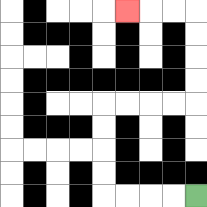{'start': '[8, 8]', 'end': '[5, 0]', 'path_directions': 'L,L,L,L,U,U,U,U,R,R,R,R,U,U,U,U,L,L,L', 'path_coordinates': '[[8, 8], [7, 8], [6, 8], [5, 8], [4, 8], [4, 7], [4, 6], [4, 5], [4, 4], [5, 4], [6, 4], [7, 4], [8, 4], [8, 3], [8, 2], [8, 1], [8, 0], [7, 0], [6, 0], [5, 0]]'}